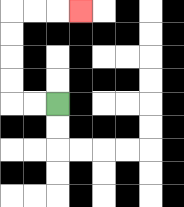{'start': '[2, 4]', 'end': '[3, 0]', 'path_directions': 'L,L,U,U,U,U,R,R,R', 'path_coordinates': '[[2, 4], [1, 4], [0, 4], [0, 3], [0, 2], [0, 1], [0, 0], [1, 0], [2, 0], [3, 0]]'}